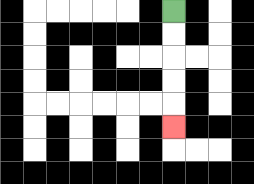{'start': '[7, 0]', 'end': '[7, 5]', 'path_directions': 'D,D,D,D,D', 'path_coordinates': '[[7, 0], [7, 1], [7, 2], [7, 3], [7, 4], [7, 5]]'}